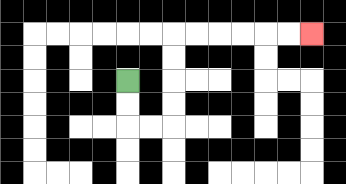{'start': '[5, 3]', 'end': '[13, 1]', 'path_directions': 'D,D,R,R,U,U,U,U,R,R,R,R,R,R', 'path_coordinates': '[[5, 3], [5, 4], [5, 5], [6, 5], [7, 5], [7, 4], [7, 3], [7, 2], [7, 1], [8, 1], [9, 1], [10, 1], [11, 1], [12, 1], [13, 1]]'}